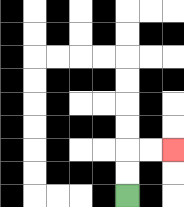{'start': '[5, 8]', 'end': '[7, 6]', 'path_directions': 'U,U,R,R', 'path_coordinates': '[[5, 8], [5, 7], [5, 6], [6, 6], [7, 6]]'}